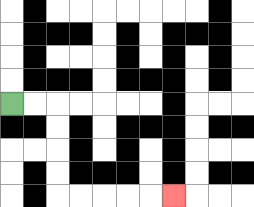{'start': '[0, 4]', 'end': '[7, 8]', 'path_directions': 'R,R,D,D,D,D,R,R,R,R,R', 'path_coordinates': '[[0, 4], [1, 4], [2, 4], [2, 5], [2, 6], [2, 7], [2, 8], [3, 8], [4, 8], [5, 8], [6, 8], [7, 8]]'}